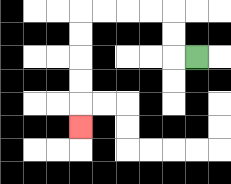{'start': '[8, 2]', 'end': '[3, 5]', 'path_directions': 'L,U,U,L,L,L,L,D,D,D,D,D', 'path_coordinates': '[[8, 2], [7, 2], [7, 1], [7, 0], [6, 0], [5, 0], [4, 0], [3, 0], [3, 1], [3, 2], [3, 3], [3, 4], [3, 5]]'}